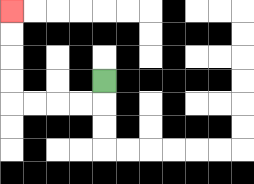{'start': '[4, 3]', 'end': '[0, 0]', 'path_directions': 'D,L,L,L,L,U,U,U,U', 'path_coordinates': '[[4, 3], [4, 4], [3, 4], [2, 4], [1, 4], [0, 4], [0, 3], [0, 2], [0, 1], [0, 0]]'}